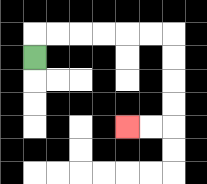{'start': '[1, 2]', 'end': '[5, 5]', 'path_directions': 'U,R,R,R,R,R,R,D,D,D,D,L,L', 'path_coordinates': '[[1, 2], [1, 1], [2, 1], [3, 1], [4, 1], [5, 1], [6, 1], [7, 1], [7, 2], [7, 3], [7, 4], [7, 5], [6, 5], [5, 5]]'}